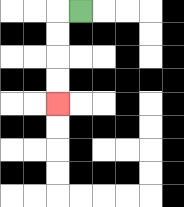{'start': '[3, 0]', 'end': '[2, 4]', 'path_directions': 'L,D,D,D,D', 'path_coordinates': '[[3, 0], [2, 0], [2, 1], [2, 2], [2, 3], [2, 4]]'}